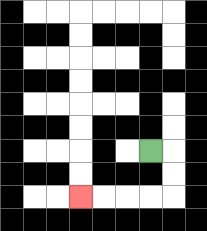{'start': '[6, 6]', 'end': '[3, 8]', 'path_directions': 'R,D,D,L,L,L,L', 'path_coordinates': '[[6, 6], [7, 6], [7, 7], [7, 8], [6, 8], [5, 8], [4, 8], [3, 8]]'}